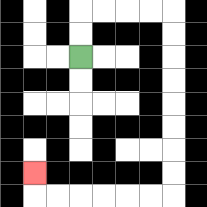{'start': '[3, 2]', 'end': '[1, 7]', 'path_directions': 'U,U,R,R,R,R,D,D,D,D,D,D,D,D,L,L,L,L,L,L,U', 'path_coordinates': '[[3, 2], [3, 1], [3, 0], [4, 0], [5, 0], [6, 0], [7, 0], [7, 1], [7, 2], [7, 3], [7, 4], [7, 5], [7, 6], [7, 7], [7, 8], [6, 8], [5, 8], [4, 8], [3, 8], [2, 8], [1, 8], [1, 7]]'}